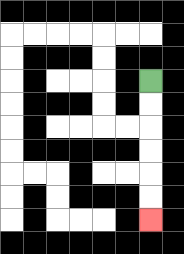{'start': '[6, 3]', 'end': '[6, 9]', 'path_directions': 'D,D,D,D,D,D', 'path_coordinates': '[[6, 3], [6, 4], [6, 5], [6, 6], [6, 7], [6, 8], [6, 9]]'}